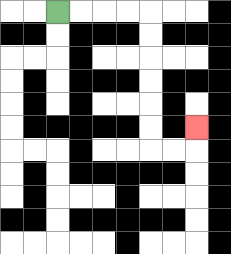{'start': '[2, 0]', 'end': '[8, 5]', 'path_directions': 'R,R,R,R,D,D,D,D,D,D,R,R,U', 'path_coordinates': '[[2, 0], [3, 0], [4, 0], [5, 0], [6, 0], [6, 1], [6, 2], [6, 3], [6, 4], [6, 5], [6, 6], [7, 6], [8, 6], [8, 5]]'}